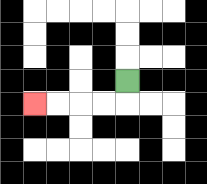{'start': '[5, 3]', 'end': '[1, 4]', 'path_directions': 'D,L,L,L,L', 'path_coordinates': '[[5, 3], [5, 4], [4, 4], [3, 4], [2, 4], [1, 4]]'}